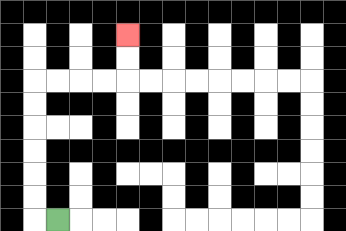{'start': '[2, 9]', 'end': '[5, 1]', 'path_directions': 'L,U,U,U,U,U,U,R,R,R,R,U,U', 'path_coordinates': '[[2, 9], [1, 9], [1, 8], [1, 7], [1, 6], [1, 5], [1, 4], [1, 3], [2, 3], [3, 3], [4, 3], [5, 3], [5, 2], [5, 1]]'}